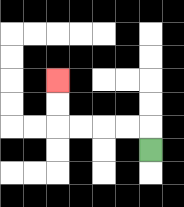{'start': '[6, 6]', 'end': '[2, 3]', 'path_directions': 'U,L,L,L,L,U,U', 'path_coordinates': '[[6, 6], [6, 5], [5, 5], [4, 5], [3, 5], [2, 5], [2, 4], [2, 3]]'}